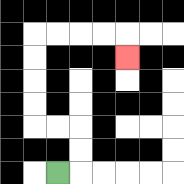{'start': '[2, 7]', 'end': '[5, 2]', 'path_directions': 'R,U,U,L,L,U,U,U,U,R,R,R,R,D', 'path_coordinates': '[[2, 7], [3, 7], [3, 6], [3, 5], [2, 5], [1, 5], [1, 4], [1, 3], [1, 2], [1, 1], [2, 1], [3, 1], [4, 1], [5, 1], [5, 2]]'}